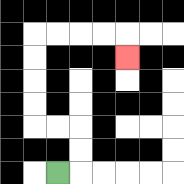{'start': '[2, 7]', 'end': '[5, 2]', 'path_directions': 'R,U,U,L,L,U,U,U,U,R,R,R,R,D', 'path_coordinates': '[[2, 7], [3, 7], [3, 6], [3, 5], [2, 5], [1, 5], [1, 4], [1, 3], [1, 2], [1, 1], [2, 1], [3, 1], [4, 1], [5, 1], [5, 2]]'}